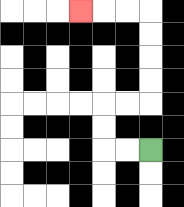{'start': '[6, 6]', 'end': '[3, 0]', 'path_directions': 'L,L,U,U,R,R,U,U,U,U,L,L,L', 'path_coordinates': '[[6, 6], [5, 6], [4, 6], [4, 5], [4, 4], [5, 4], [6, 4], [6, 3], [6, 2], [6, 1], [6, 0], [5, 0], [4, 0], [3, 0]]'}